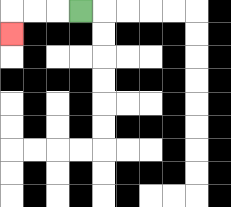{'start': '[3, 0]', 'end': '[0, 1]', 'path_directions': 'L,L,L,D', 'path_coordinates': '[[3, 0], [2, 0], [1, 0], [0, 0], [0, 1]]'}